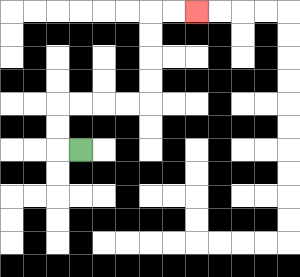{'start': '[3, 6]', 'end': '[8, 0]', 'path_directions': 'L,U,U,R,R,R,R,U,U,U,U,R,R', 'path_coordinates': '[[3, 6], [2, 6], [2, 5], [2, 4], [3, 4], [4, 4], [5, 4], [6, 4], [6, 3], [6, 2], [6, 1], [6, 0], [7, 0], [8, 0]]'}